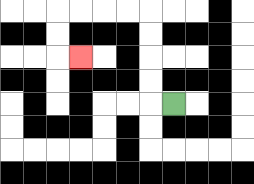{'start': '[7, 4]', 'end': '[3, 2]', 'path_directions': 'L,U,U,U,U,L,L,L,L,D,D,R', 'path_coordinates': '[[7, 4], [6, 4], [6, 3], [6, 2], [6, 1], [6, 0], [5, 0], [4, 0], [3, 0], [2, 0], [2, 1], [2, 2], [3, 2]]'}